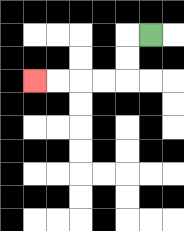{'start': '[6, 1]', 'end': '[1, 3]', 'path_directions': 'L,D,D,L,L,L,L', 'path_coordinates': '[[6, 1], [5, 1], [5, 2], [5, 3], [4, 3], [3, 3], [2, 3], [1, 3]]'}